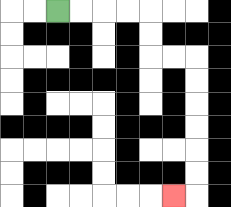{'start': '[2, 0]', 'end': '[7, 8]', 'path_directions': 'R,R,R,R,D,D,R,R,D,D,D,D,D,D,L', 'path_coordinates': '[[2, 0], [3, 0], [4, 0], [5, 0], [6, 0], [6, 1], [6, 2], [7, 2], [8, 2], [8, 3], [8, 4], [8, 5], [8, 6], [8, 7], [8, 8], [7, 8]]'}